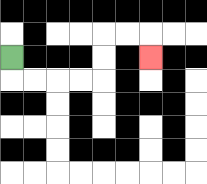{'start': '[0, 2]', 'end': '[6, 2]', 'path_directions': 'D,R,R,R,R,U,U,R,R,D', 'path_coordinates': '[[0, 2], [0, 3], [1, 3], [2, 3], [3, 3], [4, 3], [4, 2], [4, 1], [5, 1], [6, 1], [6, 2]]'}